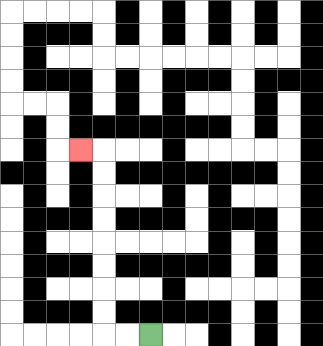{'start': '[6, 14]', 'end': '[3, 6]', 'path_directions': 'L,L,U,U,U,U,U,U,U,U,L', 'path_coordinates': '[[6, 14], [5, 14], [4, 14], [4, 13], [4, 12], [4, 11], [4, 10], [4, 9], [4, 8], [4, 7], [4, 6], [3, 6]]'}